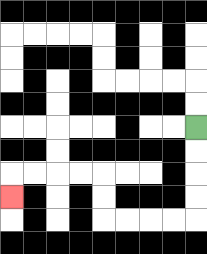{'start': '[8, 5]', 'end': '[0, 8]', 'path_directions': 'D,D,D,D,L,L,L,L,U,U,L,L,L,L,D', 'path_coordinates': '[[8, 5], [8, 6], [8, 7], [8, 8], [8, 9], [7, 9], [6, 9], [5, 9], [4, 9], [4, 8], [4, 7], [3, 7], [2, 7], [1, 7], [0, 7], [0, 8]]'}